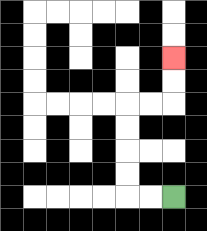{'start': '[7, 8]', 'end': '[7, 2]', 'path_directions': 'L,L,U,U,U,U,R,R,U,U', 'path_coordinates': '[[7, 8], [6, 8], [5, 8], [5, 7], [5, 6], [5, 5], [5, 4], [6, 4], [7, 4], [7, 3], [7, 2]]'}